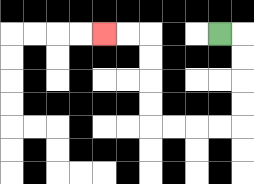{'start': '[9, 1]', 'end': '[4, 1]', 'path_directions': 'R,D,D,D,D,L,L,L,L,U,U,U,U,L,L', 'path_coordinates': '[[9, 1], [10, 1], [10, 2], [10, 3], [10, 4], [10, 5], [9, 5], [8, 5], [7, 5], [6, 5], [6, 4], [6, 3], [6, 2], [6, 1], [5, 1], [4, 1]]'}